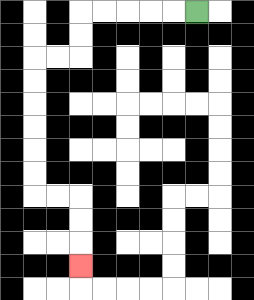{'start': '[8, 0]', 'end': '[3, 11]', 'path_directions': 'L,L,L,L,L,D,D,L,L,D,D,D,D,D,D,R,R,D,D,D', 'path_coordinates': '[[8, 0], [7, 0], [6, 0], [5, 0], [4, 0], [3, 0], [3, 1], [3, 2], [2, 2], [1, 2], [1, 3], [1, 4], [1, 5], [1, 6], [1, 7], [1, 8], [2, 8], [3, 8], [3, 9], [3, 10], [3, 11]]'}